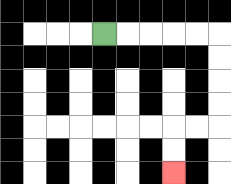{'start': '[4, 1]', 'end': '[7, 7]', 'path_directions': 'R,R,R,R,R,D,D,D,D,L,L,D,D', 'path_coordinates': '[[4, 1], [5, 1], [6, 1], [7, 1], [8, 1], [9, 1], [9, 2], [9, 3], [9, 4], [9, 5], [8, 5], [7, 5], [7, 6], [7, 7]]'}